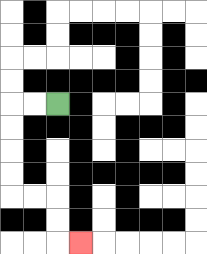{'start': '[2, 4]', 'end': '[3, 10]', 'path_directions': 'L,L,D,D,D,D,R,R,D,D,R', 'path_coordinates': '[[2, 4], [1, 4], [0, 4], [0, 5], [0, 6], [0, 7], [0, 8], [1, 8], [2, 8], [2, 9], [2, 10], [3, 10]]'}